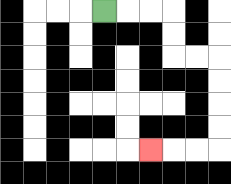{'start': '[4, 0]', 'end': '[6, 6]', 'path_directions': 'R,R,R,D,D,R,R,D,D,D,D,L,L,L', 'path_coordinates': '[[4, 0], [5, 0], [6, 0], [7, 0], [7, 1], [7, 2], [8, 2], [9, 2], [9, 3], [9, 4], [9, 5], [9, 6], [8, 6], [7, 6], [6, 6]]'}